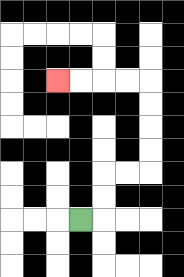{'start': '[3, 9]', 'end': '[2, 3]', 'path_directions': 'R,U,U,R,R,U,U,U,U,L,L,L,L', 'path_coordinates': '[[3, 9], [4, 9], [4, 8], [4, 7], [5, 7], [6, 7], [6, 6], [6, 5], [6, 4], [6, 3], [5, 3], [4, 3], [3, 3], [2, 3]]'}